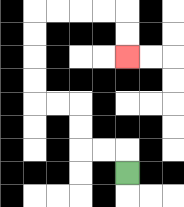{'start': '[5, 7]', 'end': '[5, 2]', 'path_directions': 'U,L,L,U,U,L,L,U,U,U,U,R,R,R,R,D,D', 'path_coordinates': '[[5, 7], [5, 6], [4, 6], [3, 6], [3, 5], [3, 4], [2, 4], [1, 4], [1, 3], [1, 2], [1, 1], [1, 0], [2, 0], [3, 0], [4, 0], [5, 0], [5, 1], [5, 2]]'}